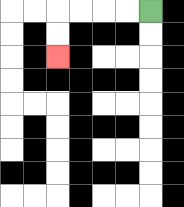{'start': '[6, 0]', 'end': '[2, 2]', 'path_directions': 'L,L,L,L,D,D', 'path_coordinates': '[[6, 0], [5, 0], [4, 0], [3, 0], [2, 0], [2, 1], [2, 2]]'}